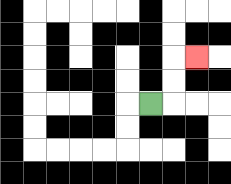{'start': '[6, 4]', 'end': '[8, 2]', 'path_directions': 'R,U,U,R', 'path_coordinates': '[[6, 4], [7, 4], [7, 3], [7, 2], [8, 2]]'}